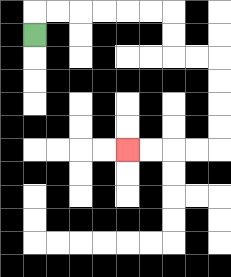{'start': '[1, 1]', 'end': '[5, 6]', 'path_directions': 'U,R,R,R,R,R,R,D,D,R,R,D,D,D,D,L,L,L,L', 'path_coordinates': '[[1, 1], [1, 0], [2, 0], [3, 0], [4, 0], [5, 0], [6, 0], [7, 0], [7, 1], [7, 2], [8, 2], [9, 2], [9, 3], [9, 4], [9, 5], [9, 6], [8, 6], [7, 6], [6, 6], [5, 6]]'}